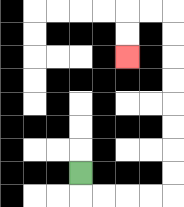{'start': '[3, 7]', 'end': '[5, 2]', 'path_directions': 'D,R,R,R,R,U,U,U,U,U,U,U,U,L,L,D,D', 'path_coordinates': '[[3, 7], [3, 8], [4, 8], [5, 8], [6, 8], [7, 8], [7, 7], [7, 6], [7, 5], [7, 4], [7, 3], [7, 2], [7, 1], [7, 0], [6, 0], [5, 0], [5, 1], [5, 2]]'}